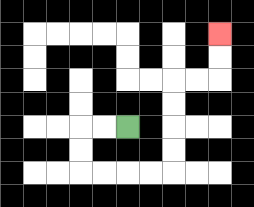{'start': '[5, 5]', 'end': '[9, 1]', 'path_directions': 'L,L,D,D,R,R,R,R,U,U,U,U,R,R,U,U', 'path_coordinates': '[[5, 5], [4, 5], [3, 5], [3, 6], [3, 7], [4, 7], [5, 7], [6, 7], [7, 7], [7, 6], [7, 5], [7, 4], [7, 3], [8, 3], [9, 3], [9, 2], [9, 1]]'}